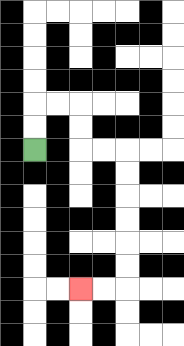{'start': '[1, 6]', 'end': '[3, 12]', 'path_directions': 'U,U,R,R,D,D,R,R,D,D,D,D,D,D,L,L', 'path_coordinates': '[[1, 6], [1, 5], [1, 4], [2, 4], [3, 4], [3, 5], [3, 6], [4, 6], [5, 6], [5, 7], [5, 8], [5, 9], [5, 10], [5, 11], [5, 12], [4, 12], [3, 12]]'}